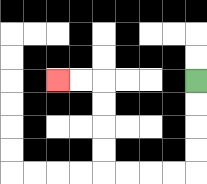{'start': '[8, 3]', 'end': '[2, 3]', 'path_directions': 'D,D,D,D,L,L,L,L,U,U,U,U,L,L', 'path_coordinates': '[[8, 3], [8, 4], [8, 5], [8, 6], [8, 7], [7, 7], [6, 7], [5, 7], [4, 7], [4, 6], [4, 5], [4, 4], [4, 3], [3, 3], [2, 3]]'}